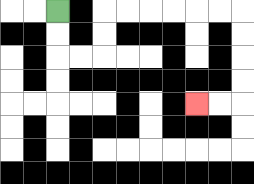{'start': '[2, 0]', 'end': '[8, 4]', 'path_directions': 'D,D,R,R,U,U,R,R,R,R,R,R,D,D,D,D,L,L', 'path_coordinates': '[[2, 0], [2, 1], [2, 2], [3, 2], [4, 2], [4, 1], [4, 0], [5, 0], [6, 0], [7, 0], [8, 0], [9, 0], [10, 0], [10, 1], [10, 2], [10, 3], [10, 4], [9, 4], [8, 4]]'}